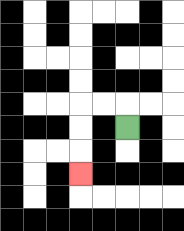{'start': '[5, 5]', 'end': '[3, 7]', 'path_directions': 'U,L,L,D,D,D', 'path_coordinates': '[[5, 5], [5, 4], [4, 4], [3, 4], [3, 5], [3, 6], [3, 7]]'}